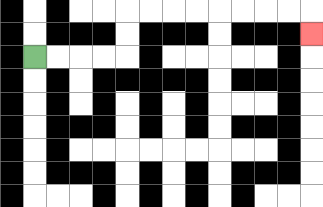{'start': '[1, 2]', 'end': '[13, 1]', 'path_directions': 'R,R,R,R,U,U,R,R,R,R,R,R,R,R,D', 'path_coordinates': '[[1, 2], [2, 2], [3, 2], [4, 2], [5, 2], [5, 1], [5, 0], [6, 0], [7, 0], [8, 0], [9, 0], [10, 0], [11, 0], [12, 0], [13, 0], [13, 1]]'}